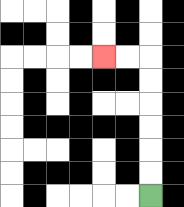{'start': '[6, 8]', 'end': '[4, 2]', 'path_directions': 'U,U,U,U,U,U,L,L', 'path_coordinates': '[[6, 8], [6, 7], [6, 6], [6, 5], [6, 4], [6, 3], [6, 2], [5, 2], [4, 2]]'}